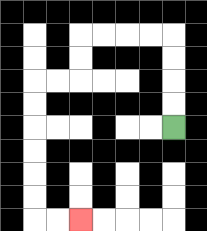{'start': '[7, 5]', 'end': '[3, 9]', 'path_directions': 'U,U,U,U,L,L,L,L,D,D,L,L,D,D,D,D,D,D,R,R', 'path_coordinates': '[[7, 5], [7, 4], [7, 3], [7, 2], [7, 1], [6, 1], [5, 1], [4, 1], [3, 1], [3, 2], [3, 3], [2, 3], [1, 3], [1, 4], [1, 5], [1, 6], [1, 7], [1, 8], [1, 9], [2, 9], [3, 9]]'}